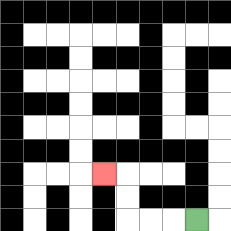{'start': '[8, 9]', 'end': '[4, 7]', 'path_directions': 'L,L,L,U,U,L', 'path_coordinates': '[[8, 9], [7, 9], [6, 9], [5, 9], [5, 8], [5, 7], [4, 7]]'}